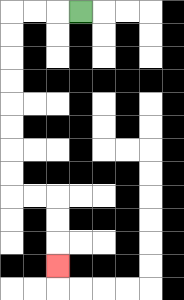{'start': '[3, 0]', 'end': '[2, 11]', 'path_directions': 'L,L,L,D,D,D,D,D,D,D,D,R,R,D,D,D', 'path_coordinates': '[[3, 0], [2, 0], [1, 0], [0, 0], [0, 1], [0, 2], [0, 3], [0, 4], [0, 5], [0, 6], [0, 7], [0, 8], [1, 8], [2, 8], [2, 9], [2, 10], [2, 11]]'}